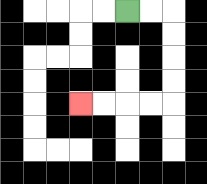{'start': '[5, 0]', 'end': '[3, 4]', 'path_directions': 'R,R,D,D,D,D,L,L,L,L', 'path_coordinates': '[[5, 0], [6, 0], [7, 0], [7, 1], [7, 2], [7, 3], [7, 4], [6, 4], [5, 4], [4, 4], [3, 4]]'}